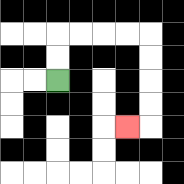{'start': '[2, 3]', 'end': '[5, 5]', 'path_directions': 'U,U,R,R,R,R,D,D,D,D,L', 'path_coordinates': '[[2, 3], [2, 2], [2, 1], [3, 1], [4, 1], [5, 1], [6, 1], [6, 2], [6, 3], [6, 4], [6, 5], [5, 5]]'}